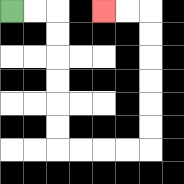{'start': '[0, 0]', 'end': '[4, 0]', 'path_directions': 'R,R,D,D,D,D,D,D,R,R,R,R,U,U,U,U,U,U,L,L', 'path_coordinates': '[[0, 0], [1, 0], [2, 0], [2, 1], [2, 2], [2, 3], [2, 4], [2, 5], [2, 6], [3, 6], [4, 6], [5, 6], [6, 6], [6, 5], [6, 4], [6, 3], [6, 2], [6, 1], [6, 0], [5, 0], [4, 0]]'}